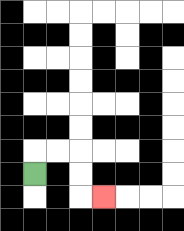{'start': '[1, 7]', 'end': '[4, 8]', 'path_directions': 'U,R,R,D,D,R', 'path_coordinates': '[[1, 7], [1, 6], [2, 6], [3, 6], [3, 7], [3, 8], [4, 8]]'}